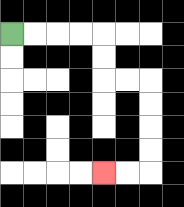{'start': '[0, 1]', 'end': '[4, 7]', 'path_directions': 'R,R,R,R,D,D,R,R,D,D,D,D,L,L', 'path_coordinates': '[[0, 1], [1, 1], [2, 1], [3, 1], [4, 1], [4, 2], [4, 3], [5, 3], [6, 3], [6, 4], [6, 5], [6, 6], [6, 7], [5, 7], [4, 7]]'}